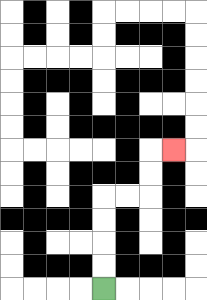{'start': '[4, 12]', 'end': '[7, 6]', 'path_directions': 'U,U,U,U,R,R,U,U,R', 'path_coordinates': '[[4, 12], [4, 11], [4, 10], [4, 9], [4, 8], [5, 8], [6, 8], [6, 7], [6, 6], [7, 6]]'}